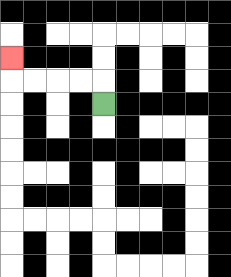{'start': '[4, 4]', 'end': '[0, 2]', 'path_directions': 'U,L,L,L,L,U', 'path_coordinates': '[[4, 4], [4, 3], [3, 3], [2, 3], [1, 3], [0, 3], [0, 2]]'}